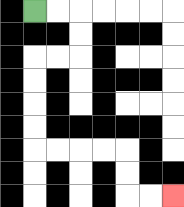{'start': '[1, 0]', 'end': '[7, 8]', 'path_directions': 'R,R,D,D,L,L,D,D,D,D,R,R,R,R,D,D,R,R', 'path_coordinates': '[[1, 0], [2, 0], [3, 0], [3, 1], [3, 2], [2, 2], [1, 2], [1, 3], [1, 4], [1, 5], [1, 6], [2, 6], [3, 6], [4, 6], [5, 6], [5, 7], [5, 8], [6, 8], [7, 8]]'}